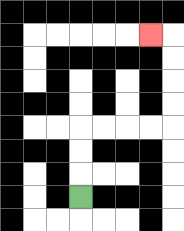{'start': '[3, 8]', 'end': '[6, 1]', 'path_directions': 'U,U,U,R,R,R,R,U,U,U,U,L', 'path_coordinates': '[[3, 8], [3, 7], [3, 6], [3, 5], [4, 5], [5, 5], [6, 5], [7, 5], [7, 4], [7, 3], [7, 2], [7, 1], [6, 1]]'}